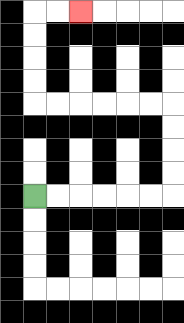{'start': '[1, 8]', 'end': '[3, 0]', 'path_directions': 'R,R,R,R,R,R,U,U,U,U,L,L,L,L,L,L,U,U,U,U,R,R', 'path_coordinates': '[[1, 8], [2, 8], [3, 8], [4, 8], [5, 8], [6, 8], [7, 8], [7, 7], [7, 6], [7, 5], [7, 4], [6, 4], [5, 4], [4, 4], [3, 4], [2, 4], [1, 4], [1, 3], [1, 2], [1, 1], [1, 0], [2, 0], [3, 0]]'}